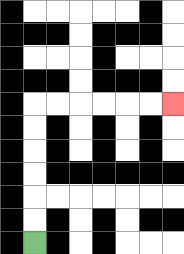{'start': '[1, 10]', 'end': '[7, 4]', 'path_directions': 'U,U,U,U,U,U,R,R,R,R,R,R', 'path_coordinates': '[[1, 10], [1, 9], [1, 8], [1, 7], [1, 6], [1, 5], [1, 4], [2, 4], [3, 4], [4, 4], [5, 4], [6, 4], [7, 4]]'}